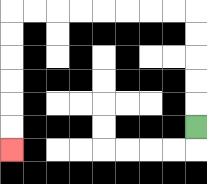{'start': '[8, 5]', 'end': '[0, 6]', 'path_directions': 'U,U,U,U,U,L,L,L,L,L,L,L,L,D,D,D,D,D,D', 'path_coordinates': '[[8, 5], [8, 4], [8, 3], [8, 2], [8, 1], [8, 0], [7, 0], [6, 0], [5, 0], [4, 0], [3, 0], [2, 0], [1, 0], [0, 0], [0, 1], [0, 2], [0, 3], [0, 4], [0, 5], [0, 6]]'}